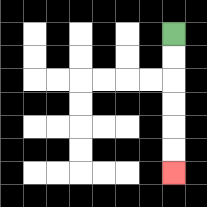{'start': '[7, 1]', 'end': '[7, 7]', 'path_directions': 'D,D,D,D,D,D', 'path_coordinates': '[[7, 1], [7, 2], [7, 3], [7, 4], [7, 5], [7, 6], [7, 7]]'}